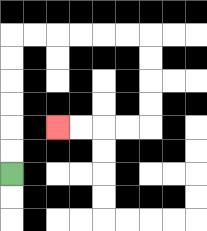{'start': '[0, 7]', 'end': '[2, 5]', 'path_directions': 'U,U,U,U,U,U,R,R,R,R,R,R,D,D,D,D,L,L,L,L', 'path_coordinates': '[[0, 7], [0, 6], [0, 5], [0, 4], [0, 3], [0, 2], [0, 1], [1, 1], [2, 1], [3, 1], [4, 1], [5, 1], [6, 1], [6, 2], [6, 3], [6, 4], [6, 5], [5, 5], [4, 5], [3, 5], [2, 5]]'}